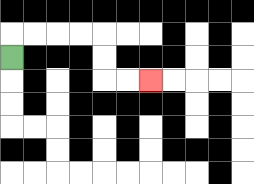{'start': '[0, 2]', 'end': '[6, 3]', 'path_directions': 'U,R,R,R,R,D,D,R,R', 'path_coordinates': '[[0, 2], [0, 1], [1, 1], [2, 1], [3, 1], [4, 1], [4, 2], [4, 3], [5, 3], [6, 3]]'}